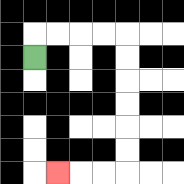{'start': '[1, 2]', 'end': '[2, 7]', 'path_directions': 'U,R,R,R,R,D,D,D,D,D,D,L,L,L', 'path_coordinates': '[[1, 2], [1, 1], [2, 1], [3, 1], [4, 1], [5, 1], [5, 2], [5, 3], [5, 4], [5, 5], [5, 6], [5, 7], [4, 7], [3, 7], [2, 7]]'}